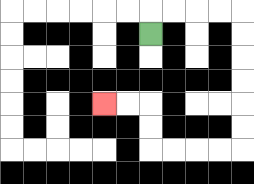{'start': '[6, 1]', 'end': '[4, 4]', 'path_directions': 'U,R,R,R,R,D,D,D,D,D,D,L,L,L,L,U,U,L,L', 'path_coordinates': '[[6, 1], [6, 0], [7, 0], [8, 0], [9, 0], [10, 0], [10, 1], [10, 2], [10, 3], [10, 4], [10, 5], [10, 6], [9, 6], [8, 6], [7, 6], [6, 6], [6, 5], [6, 4], [5, 4], [4, 4]]'}